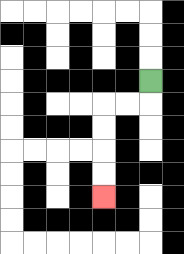{'start': '[6, 3]', 'end': '[4, 8]', 'path_directions': 'D,L,L,D,D,D,D', 'path_coordinates': '[[6, 3], [6, 4], [5, 4], [4, 4], [4, 5], [4, 6], [4, 7], [4, 8]]'}